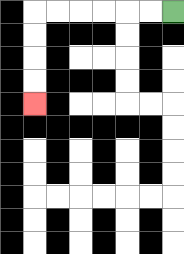{'start': '[7, 0]', 'end': '[1, 4]', 'path_directions': 'L,L,L,L,L,L,D,D,D,D', 'path_coordinates': '[[7, 0], [6, 0], [5, 0], [4, 0], [3, 0], [2, 0], [1, 0], [1, 1], [1, 2], [1, 3], [1, 4]]'}